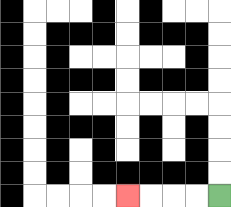{'start': '[9, 8]', 'end': '[5, 8]', 'path_directions': 'L,L,L,L', 'path_coordinates': '[[9, 8], [8, 8], [7, 8], [6, 8], [5, 8]]'}